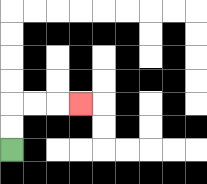{'start': '[0, 6]', 'end': '[3, 4]', 'path_directions': 'U,U,R,R,R', 'path_coordinates': '[[0, 6], [0, 5], [0, 4], [1, 4], [2, 4], [3, 4]]'}